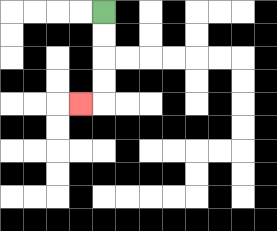{'start': '[4, 0]', 'end': '[3, 4]', 'path_directions': 'D,D,D,D,L', 'path_coordinates': '[[4, 0], [4, 1], [4, 2], [4, 3], [4, 4], [3, 4]]'}